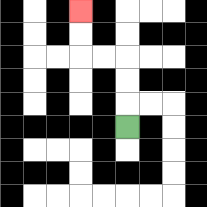{'start': '[5, 5]', 'end': '[3, 0]', 'path_directions': 'U,U,U,L,L,U,U', 'path_coordinates': '[[5, 5], [5, 4], [5, 3], [5, 2], [4, 2], [3, 2], [3, 1], [3, 0]]'}